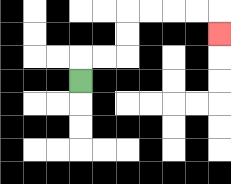{'start': '[3, 3]', 'end': '[9, 1]', 'path_directions': 'U,R,R,U,U,R,R,R,R,D', 'path_coordinates': '[[3, 3], [3, 2], [4, 2], [5, 2], [5, 1], [5, 0], [6, 0], [7, 0], [8, 0], [9, 0], [9, 1]]'}